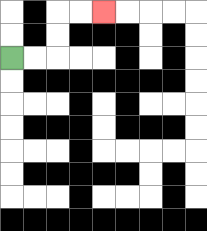{'start': '[0, 2]', 'end': '[4, 0]', 'path_directions': 'R,R,U,U,R,R', 'path_coordinates': '[[0, 2], [1, 2], [2, 2], [2, 1], [2, 0], [3, 0], [4, 0]]'}